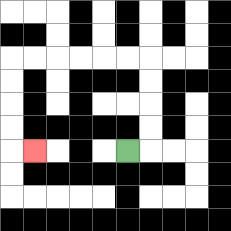{'start': '[5, 6]', 'end': '[1, 6]', 'path_directions': 'R,U,U,U,U,L,L,L,L,L,L,D,D,D,D,R', 'path_coordinates': '[[5, 6], [6, 6], [6, 5], [6, 4], [6, 3], [6, 2], [5, 2], [4, 2], [3, 2], [2, 2], [1, 2], [0, 2], [0, 3], [0, 4], [0, 5], [0, 6], [1, 6]]'}